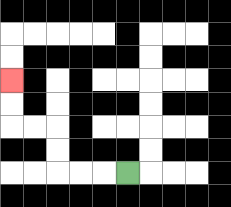{'start': '[5, 7]', 'end': '[0, 3]', 'path_directions': 'L,L,L,U,U,L,L,U,U', 'path_coordinates': '[[5, 7], [4, 7], [3, 7], [2, 7], [2, 6], [2, 5], [1, 5], [0, 5], [0, 4], [0, 3]]'}